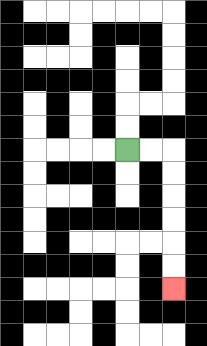{'start': '[5, 6]', 'end': '[7, 12]', 'path_directions': 'R,R,D,D,D,D,D,D', 'path_coordinates': '[[5, 6], [6, 6], [7, 6], [7, 7], [7, 8], [7, 9], [7, 10], [7, 11], [7, 12]]'}